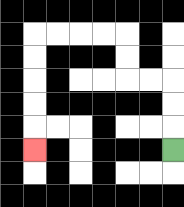{'start': '[7, 6]', 'end': '[1, 6]', 'path_directions': 'U,U,U,L,L,U,U,L,L,L,L,D,D,D,D,D', 'path_coordinates': '[[7, 6], [7, 5], [7, 4], [7, 3], [6, 3], [5, 3], [5, 2], [5, 1], [4, 1], [3, 1], [2, 1], [1, 1], [1, 2], [1, 3], [1, 4], [1, 5], [1, 6]]'}